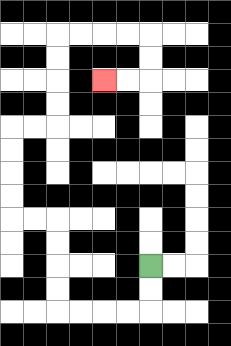{'start': '[6, 11]', 'end': '[4, 3]', 'path_directions': 'D,D,L,L,L,L,U,U,U,U,L,L,U,U,U,U,R,R,U,U,U,U,R,R,R,R,D,D,L,L', 'path_coordinates': '[[6, 11], [6, 12], [6, 13], [5, 13], [4, 13], [3, 13], [2, 13], [2, 12], [2, 11], [2, 10], [2, 9], [1, 9], [0, 9], [0, 8], [0, 7], [0, 6], [0, 5], [1, 5], [2, 5], [2, 4], [2, 3], [2, 2], [2, 1], [3, 1], [4, 1], [5, 1], [6, 1], [6, 2], [6, 3], [5, 3], [4, 3]]'}